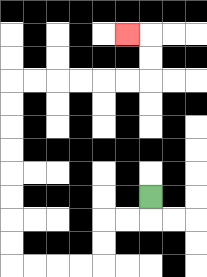{'start': '[6, 8]', 'end': '[5, 1]', 'path_directions': 'D,L,L,D,D,L,L,L,L,U,U,U,U,U,U,U,U,R,R,R,R,R,R,U,U,L', 'path_coordinates': '[[6, 8], [6, 9], [5, 9], [4, 9], [4, 10], [4, 11], [3, 11], [2, 11], [1, 11], [0, 11], [0, 10], [0, 9], [0, 8], [0, 7], [0, 6], [0, 5], [0, 4], [0, 3], [1, 3], [2, 3], [3, 3], [4, 3], [5, 3], [6, 3], [6, 2], [6, 1], [5, 1]]'}